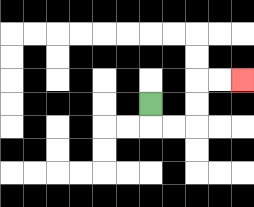{'start': '[6, 4]', 'end': '[10, 3]', 'path_directions': 'D,R,R,U,U,R,R', 'path_coordinates': '[[6, 4], [6, 5], [7, 5], [8, 5], [8, 4], [8, 3], [9, 3], [10, 3]]'}